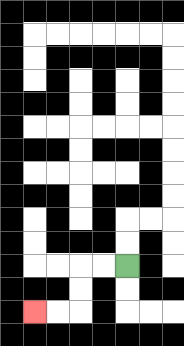{'start': '[5, 11]', 'end': '[1, 13]', 'path_directions': 'L,L,D,D,L,L', 'path_coordinates': '[[5, 11], [4, 11], [3, 11], [3, 12], [3, 13], [2, 13], [1, 13]]'}